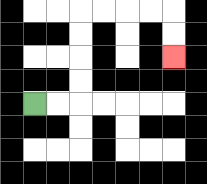{'start': '[1, 4]', 'end': '[7, 2]', 'path_directions': 'R,R,U,U,U,U,R,R,R,R,D,D', 'path_coordinates': '[[1, 4], [2, 4], [3, 4], [3, 3], [3, 2], [3, 1], [3, 0], [4, 0], [5, 0], [6, 0], [7, 0], [7, 1], [7, 2]]'}